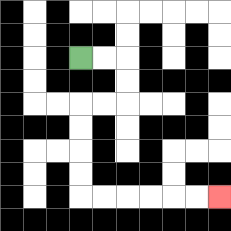{'start': '[3, 2]', 'end': '[9, 8]', 'path_directions': 'R,R,D,D,L,L,D,D,D,D,R,R,R,R,R,R', 'path_coordinates': '[[3, 2], [4, 2], [5, 2], [5, 3], [5, 4], [4, 4], [3, 4], [3, 5], [3, 6], [3, 7], [3, 8], [4, 8], [5, 8], [6, 8], [7, 8], [8, 8], [9, 8]]'}